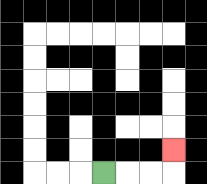{'start': '[4, 7]', 'end': '[7, 6]', 'path_directions': 'R,R,R,U', 'path_coordinates': '[[4, 7], [5, 7], [6, 7], [7, 7], [7, 6]]'}